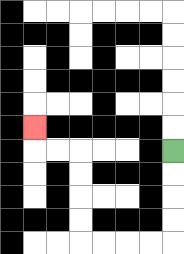{'start': '[7, 6]', 'end': '[1, 5]', 'path_directions': 'D,D,D,D,L,L,L,L,U,U,U,U,L,L,U', 'path_coordinates': '[[7, 6], [7, 7], [7, 8], [7, 9], [7, 10], [6, 10], [5, 10], [4, 10], [3, 10], [3, 9], [3, 8], [3, 7], [3, 6], [2, 6], [1, 6], [1, 5]]'}